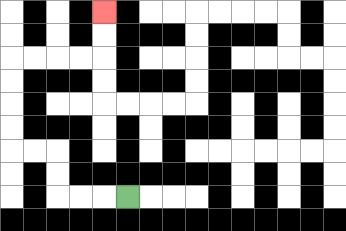{'start': '[5, 8]', 'end': '[4, 0]', 'path_directions': 'L,L,L,U,U,L,L,U,U,U,U,R,R,R,R,U,U', 'path_coordinates': '[[5, 8], [4, 8], [3, 8], [2, 8], [2, 7], [2, 6], [1, 6], [0, 6], [0, 5], [0, 4], [0, 3], [0, 2], [1, 2], [2, 2], [3, 2], [4, 2], [4, 1], [4, 0]]'}